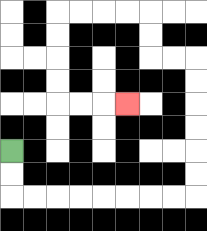{'start': '[0, 6]', 'end': '[5, 4]', 'path_directions': 'D,D,R,R,R,R,R,R,R,R,U,U,U,U,U,U,L,L,U,U,L,L,L,L,D,D,D,D,R,R,R', 'path_coordinates': '[[0, 6], [0, 7], [0, 8], [1, 8], [2, 8], [3, 8], [4, 8], [5, 8], [6, 8], [7, 8], [8, 8], [8, 7], [8, 6], [8, 5], [8, 4], [8, 3], [8, 2], [7, 2], [6, 2], [6, 1], [6, 0], [5, 0], [4, 0], [3, 0], [2, 0], [2, 1], [2, 2], [2, 3], [2, 4], [3, 4], [4, 4], [5, 4]]'}